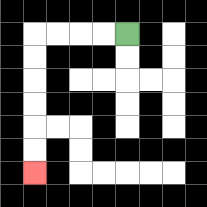{'start': '[5, 1]', 'end': '[1, 7]', 'path_directions': 'L,L,L,L,D,D,D,D,D,D', 'path_coordinates': '[[5, 1], [4, 1], [3, 1], [2, 1], [1, 1], [1, 2], [1, 3], [1, 4], [1, 5], [1, 6], [1, 7]]'}